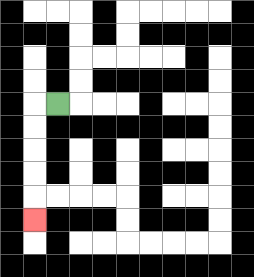{'start': '[2, 4]', 'end': '[1, 9]', 'path_directions': 'L,D,D,D,D,D', 'path_coordinates': '[[2, 4], [1, 4], [1, 5], [1, 6], [1, 7], [1, 8], [1, 9]]'}